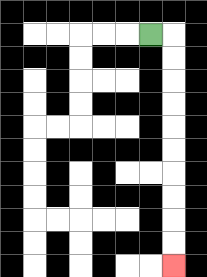{'start': '[6, 1]', 'end': '[7, 11]', 'path_directions': 'R,D,D,D,D,D,D,D,D,D,D', 'path_coordinates': '[[6, 1], [7, 1], [7, 2], [7, 3], [7, 4], [7, 5], [7, 6], [7, 7], [7, 8], [7, 9], [7, 10], [7, 11]]'}